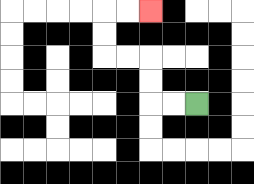{'start': '[8, 4]', 'end': '[6, 0]', 'path_directions': 'L,L,U,U,L,L,U,U,R,R', 'path_coordinates': '[[8, 4], [7, 4], [6, 4], [6, 3], [6, 2], [5, 2], [4, 2], [4, 1], [4, 0], [5, 0], [6, 0]]'}